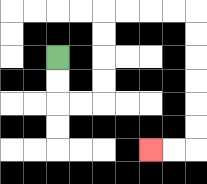{'start': '[2, 2]', 'end': '[6, 6]', 'path_directions': 'D,D,R,R,U,U,U,U,R,R,R,R,D,D,D,D,D,D,L,L', 'path_coordinates': '[[2, 2], [2, 3], [2, 4], [3, 4], [4, 4], [4, 3], [4, 2], [4, 1], [4, 0], [5, 0], [6, 0], [7, 0], [8, 0], [8, 1], [8, 2], [8, 3], [8, 4], [8, 5], [8, 6], [7, 6], [6, 6]]'}